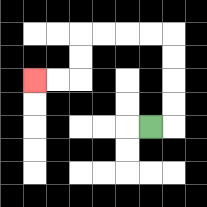{'start': '[6, 5]', 'end': '[1, 3]', 'path_directions': 'R,U,U,U,U,L,L,L,L,D,D,L,L', 'path_coordinates': '[[6, 5], [7, 5], [7, 4], [7, 3], [7, 2], [7, 1], [6, 1], [5, 1], [4, 1], [3, 1], [3, 2], [3, 3], [2, 3], [1, 3]]'}